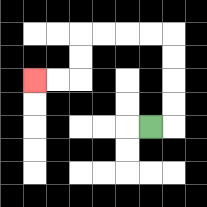{'start': '[6, 5]', 'end': '[1, 3]', 'path_directions': 'R,U,U,U,U,L,L,L,L,D,D,L,L', 'path_coordinates': '[[6, 5], [7, 5], [7, 4], [7, 3], [7, 2], [7, 1], [6, 1], [5, 1], [4, 1], [3, 1], [3, 2], [3, 3], [2, 3], [1, 3]]'}